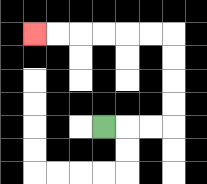{'start': '[4, 5]', 'end': '[1, 1]', 'path_directions': 'R,R,R,U,U,U,U,L,L,L,L,L,L', 'path_coordinates': '[[4, 5], [5, 5], [6, 5], [7, 5], [7, 4], [7, 3], [7, 2], [7, 1], [6, 1], [5, 1], [4, 1], [3, 1], [2, 1], [1, 1]]'}